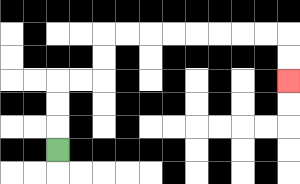{'start': '[2, 6]', 'end': '[12, 3]', 'path_directions': 'U,U,U,R,R,U,U,R,R,R,R,R,R,R,R,D,D', 'path_coordinates': '[[2, 6], [2, 5], [2, 4], [2, 3], [3, 3], [4, 3], [4, 2], [4, 1], [5, 1], [6, 1], [7, 1], [8, 1], [9, 1], [10, 1], [11, 1], [12, 1], [12, 2], [12, 3]]'}